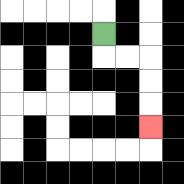{'start': '[4, 1]', 'end': '[6, 5]', 'path_directions': 'D,R,R,D,D,D', 'path_coordinates': '[[4, 1], [4, 2], [5, 2], [6, 2], [6, 3], [6, 4], [6, 5]]'}